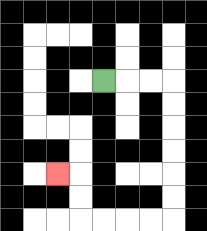{'start': '[4, 3]', 'end': '[2, 7]', 'path_directions': 'R,R,R,D,D,D,D,D,D,L,L,L,L,U,U,L', 'path_coordinates': '[[4, 3], [5, 3], [6, 3], [7, 3], [7, 4], [7, 5], [7, 6], [7, 7], [7, 8], [7, 9], [6, 9], [5, 9], [4, 9], [3, 9], [3, 8], [3, 7], [2, 7]]'}